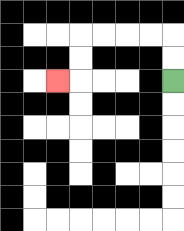{'start': '[7, 3]', 'end': '[2, 3]', 'path_directions': 'U,U,L,L,L,L,D,D,L', 'path_coordinates': '[[7, 3], [7, 2], [7, 1], [6, 1], [5, 1], [4, 1], [3, 1], [3, 2], [3, 3], [2, 3]]'}